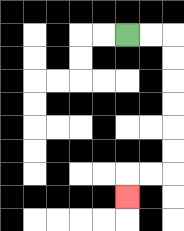{'start': '[5, 1]', 'end': '[5, 8]', 'path_directions': 'R,R,D,D,D,D,D,D,L,L,D', 'path_coordinates': '[[5, 1], [6, 1], [7, 1], [7, 2], [7, 3], [7, 4], [7, 5], [7, 6], [7, 7], [6, 7], [5, 7], [5, 8]]'}